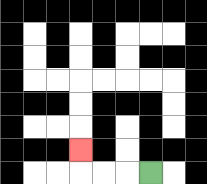{'start': '[6, 7]', 'end': '[3, 6]', 'path_directions': 'L,L,L,U', 'path_coordinates': '[[6, 7], [5, 7], [4, 7], [3, 7], [3, 6]]'}